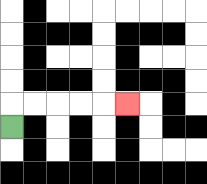{'start': '[0, 5]', 'end': '[5, 4]', 'path_directions': 'U,R,R,R,R,R', 'path_coordinates': '[[0, 5], [0, 4], [1, 4], [2, 4], [3, 4], [4, 4], [5, 4]]'}